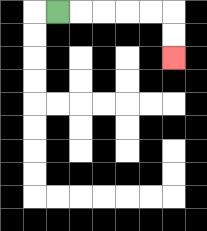{'start': '[2, 0]', 'end': '[7, 2]', 'path_directions': 'R,R,R,R,R,D,D', 'path_coordinates': '[[2, 0], [3, 0], [4, 0], [5, 0], [6, 0], [7, 0], [7, 1], [7, 2]]'}